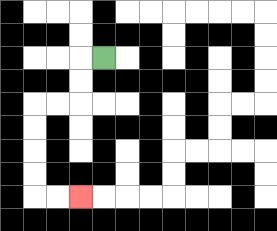{'start': '[4, 2]', 'end': '[3, 8]', 'path_directions': 'L,D,D,L,L,D,D,D,D,R,R', 'path_coordinates': '[[4, 2], [3, 2], [3, 3], [3, 4], [2, 4], [1, 4], [1, 5], [1, 6], [1, 7], [1, 8], [2, 8], [3, 8]]'}